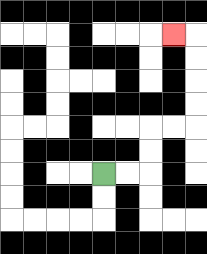{'start': '[4, 7]', 'end': '[7, 1]', 'path_directions': 'R,R,U,U,R,R,U,U,U,U,L', 'path_coordinates': '[[4, 7], [5, 7], [6, 7], [6, 6], [6, 5], [7, 5], [8, 5], [8, 4], [8, 3], [8, 2], [8, 1], [7, 1]]'}